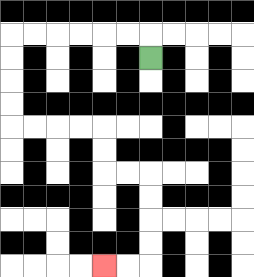{'start': '[6, 2]', 'end': '[4, 11]', 'path_directions': 'U,L,L,L,L,L,L,D,D,D,D,R,R,R,R,D,D,R,R,D,D,D,D,L,L', 'path_coordinates': '[[6, 2], [6, 1], [5, 1], [4, 1], [3, 1], [2, 1], [1, 1], [0, 1], [0, 2], [0, 3], [0, 4], [0, 5], [1, 5], [2, 5], [3, 5], [4, 5], [4, 6], [4, 7], [5, 7], [6, 7], [6, 8], [6, 9], [6, 10], [6, 11], [5, 11], [4, 11]]'}